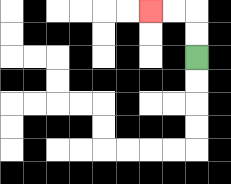{'start': '[8, 2]', 'end': '[6, 0]', 'path_directions': 'U,U,L,L', 'path_coordinates': '[[8, 2], [8, 1], [8, 0], [7, 0], [6, 0]]'}